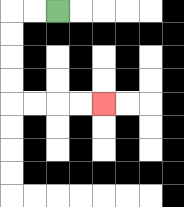{'start': '[2, 0]', 'end': '[4, 4]', 'path_directions': 'L,L,D,D,D,D,R,R,R,R', 'path_coordinates': '[[2, 0], [1, 0], [0, 0], [0, 1], [0, 2], [0, 3], [0, 4], [1, 4], [2, 4], [3, 4], [4, 4]]'}